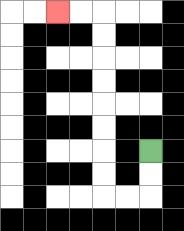{'start': '[6, 6]', 'end': '[2, 0]', 'path_directions': 'D,D,L,L,U,U,U,U,U,U,U,U,L,L', 'path_coordinates': '[[6, 6], [6, 7], [6, 8], [5, 8], [4, 8], [4, 7], [4, 6], [4, 5], [4, 4], [4, 3], [4, 2], [4, 1], [4, 0], [3, 0], [2, 0]]'}